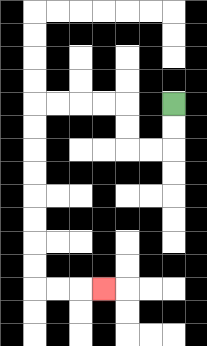{'start': '[7, 4]', 'end': '[4, 12]', 'path_directions': 'D,D,L,L,U,U,L,L,L,L,D,D,D,D,D,D,D,D,R,R,R', 'path_coordinates': '[[7, 4], [7, 5], [7, 6], [6, 6], [5, 6], [5, 5], [5, 4], [4, 4], [3, 4], [2, 4], [1, 4], [1, 5], [1, 6], [1, 7], [1, 8], [1, 9], [1, 10], [1, 11], [1, 12], [2, 12], [3, 12], [4, 12]]'}